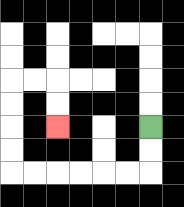{'start': '[6, 5]', 'end': '[2, 5]', 'path_directions': 'D,D,L,L,L,L,L,L,U,U,U,U,R,R,D,D', 'path_coordinates': '[[6, 5], [6, 6], [6, 7], [5, 7], [4, 7], [3, 7], [2, 7], [1, 7], [0, 7], [0, 6], [0, 5], [0, 4], [0, 3], [1, 3], [2, 3], [2, 4], [2, 5]]'}